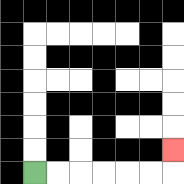{'start': '[1, 7]', 'end': '[7, 6]', 'path_directions': 'R,R,R,R,R,R,U', 'path_coordinates': '[[1, 7], [2, 7], [3, 7], [4, 7], [5, 7], [6, 7], [7, 7], [7, 6]]'}